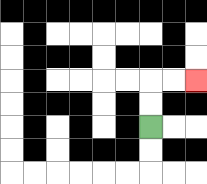{'start': '[6, 5]', 'end': '[8, 3]', 'path_directions': 'U,U,R,R', 'path_coordinates': '[[6, 5], [6, 4], [6, 3], [7, 3], [8, 3]]'}